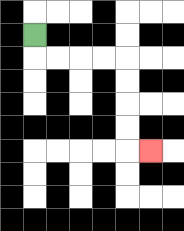{'start': '[1, 1]', 'end': '[6, 6]', 'path_directions': 'D,R,R,R,R,D,D,D,D,R', 'path_coordinates': '[[1, 1], [1, 2], [2, 2], [3, 2], [4, 2], [5, 2], [5, 3], [5, 4], [5, 5], [5, 6], [6, 6]]'}